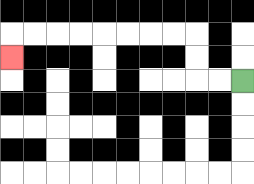{'start': '[10, 3]', 'end': '[0, 2]', 'path_directions': 'L,L,U,U,L,L,L,L,L,L,L,L,D', 'path_coordinates': '[[10, 3], [9, 3], [8, 3], [8, 2], [8, 1], [7, 1], [6, 1], [5, 1], [4, 1], [3, 1], [2, 1], [1, 1], [0, 1], [0, 2]]'}